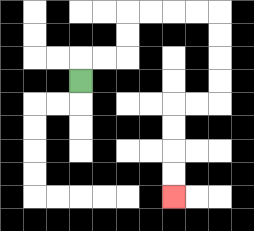{'start': '[3, 3]', 'end': '[7, 8]', 'path_directions': 'U,R,R,U,U,R,R,R,R,D,D,D,D,L,L,D,D,D,D', 'path_coordinates': '[[3, 3], [3, 2], [4, 2], [5, 2], [5, 1], [5, 0], [6, 0], [7, 0], [8, 0], [9, 0], [9, 1], [9, 2], [9, 3], [9, 4], [8, 4], [7, 4], [7, 5], [7, 6], [7, 7], [7, 8]]'}